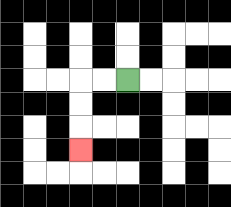{'start': '[5, 3]', 'end': '[3, 6]', 'path_directions': 'L,L,D,D,D', 'path_coordinates': '[[5, 3], [4, 3], [3, 3], [3, 4], [3, 5], [3, 6]]'}